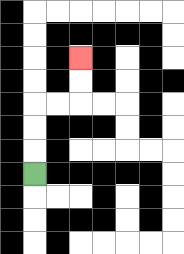{'start': '[1, 7]', 'end': '[3, 2]', 'path_directions': 'U,U,U,R,R,U,U', 'path_coordinates': '[[1, 7], [1, 6], [1, 5], [1, 4], [2, 4], [3, 4], [3, 3], [3, 2]]'}